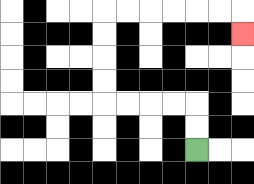{'start': '[8, 6]', 'end': '[10, 1]', 'path_directions': 'U,U,L,L,L,L,U,U,U,U,R,R,R,R,R,R,D', 'path_coordinates': '[[8, 6], [8, 5], [8, 4], [7, 4], [6, 4], [5, 4], [4, 4], [4, 3], [4, 2], [4, 1], [4, 0], [5, 0], [6, 0], [7, 0], [8, 0], [9, 0], [10, 0], [10, 1]]'}